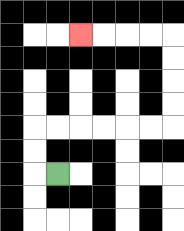{'start': '[2, 7]', 'end': '[3, 1]', 'path_directions': 'L,U,U,R,R,R,R,R,R,U,U,U,U,L,L,L,L', 'path_coordinates': '[[2, 7], [1, 7], [1, 6], [1, 5], [2, 5], [3, 5], [4, 5], [5, 5], [6, 5], [7, 5], [7, 4], [7, 3], [7, 2], [7, 1], [6, 1], [5, 1], [4, 1], [3, 1]]'}